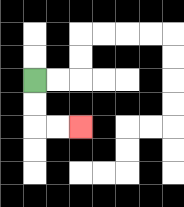{'start': '[1, 3]', 'end': '[3, 5]', 'path_directions': 'D,D,R,R', 'path_coordinates': '[[1, 3], [1, 4], [1, 5], [2, 5], [3, 5]]'}